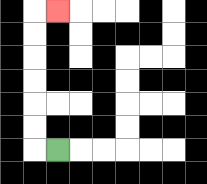{'start': '[2, 6]', 'end': '[2, 0]', 'path_directions': 'L,U,U,U,U,U,U,R', 'path_coordinates': '[[2, 6], [1, 6], [1, 5], [1, 4], [1, 3], [1, 2], [1, 1], [1, 0], [2, 0]]'}